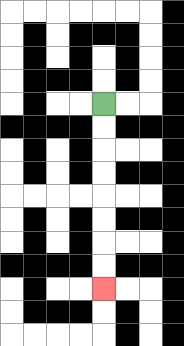{'start': '[4, 4]', 'end': '[4, 12]', 'path_directions': 'D,D,D,D,D,D,D,D', 'path_coordinates': '[[4, 4], [4, 5], [4, 6], [4, 7], [4, 8], [4, 9], [4, 10], [4, 11], [4, 12]]'}